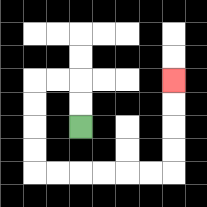{'start': '[3, 5]', 'end': '[7, 3]', 'path_directions': 'U,U,L,L,D,D,D,D,R,R,R,R,R,R,U,U,U,U', 'path_coordinates': '[[3, 5], [3, 4], [3, 3], [2, 3], [1, 3], [1, 4], [1, 5], [1, 6], [1, 7], [2, 7], [3, 7], [4, 7], [5, 7], [6, 7], [7, 7], [7, 6], [7, 5], [7, 4], [7, 3]]'}